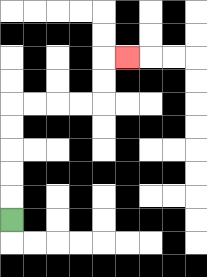{'start': '[0, 9]', 'end': '[5, 2]', 'path_directions': 'U,U,U,U,U,R,R,R,R,U,U,R', 'path_coordinates': '[[0, 9], [0, 8], [0, 7], [0, 6], [0, 5], [0, 4], [1, 4], [2, 4], [3, 4], [4, 4], [4, 3], [4, 2], [5, 2]]'}